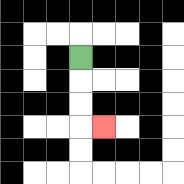{'start': '[3, 2]', 'end': '[4, 5]', 'path_directions': 'D,D,D,R', 'path_coordinates': '[[3, 2], [3, 3], [3, 4], [3, 5], [4, 5]]'}